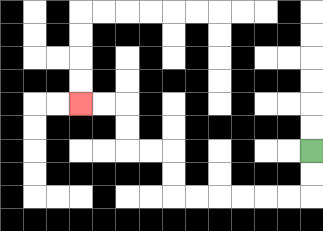{'start': '[13, 6]', 'end': '[3, 4]', 'path_directions': 'D,D,L,L,L,L,L,L,U,U,L,L,U,U,L,L', 'path_coordinates': '[[13, 6], [13, 7], [13, 8], [12, 8], [11, 8], [10, 8], [9, 8], [8, 8], [7, 8], [7, 7], [7, 6], [6, 6], [5, 6], [5, 5], [5, 4], [4, 4], [3, 4]]'}